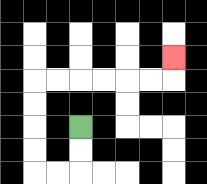{'start': '[3, 5]', 'end': '[7, 2]', 'path_directions': 'D,D,L,L,U,U,U,U,R,R,R,R,R,R,U', 'path_coordinates': '[[3, 5], [3, 6], [3, 7], [2, 7], [1, 7], [1, 6], [1, 5], [1, 4], [1, 3], [2, 3], [3, 3], [4, 3], [5, 3], [6, 3], [7, 3], [7, 2]]'}